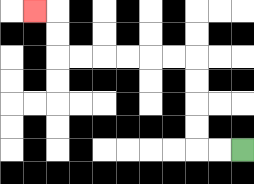{'start': '[10, 6]', 'end': '[1, 0]', 'path_directions': 'L,L,U,U,U,U,L,L,L,L,L,L,U,U,L', 'path_coordinates': '[[10, 6], [9, 6], [8, 6], [8, 5], [8, 4], [8, 3], [8, 2], [7, 2], [6, 2], [5, 2], [4, 2], [3, 2], [2, 2], [2, 1], [2, 0], [1, 0]]'}